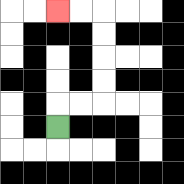{'start': '[2, 5]', 'end': '[2, 0]', 'path_directions': 'U,R,R,U,U,U,U,L,L', 'path_coordinates': '[[2, 5], [2, 4], [3, 4], [4, 4], [4, 3], [4, 2], [4, 1], [4, 0], [3, 0], [2, 0]]'}